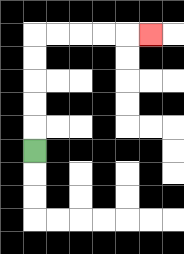{'start': '[1, 6]', 'end': '[6, 1]', 'path_directions': 'U,U,U,U,U,R,R,R,R,R', 'path_coordinates': '[[1, 6], [1, 5], [1, 4], [1, 3], [1, 2], [1, 1], [2, 1], [3, 1], [4, 1], [5, 1], [6, 1]]'}